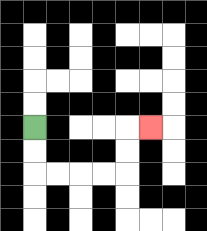{'start': '[1, 5]', 'end': '[6, 5]', 'path_directions': 'D,D,R,R,R,R,U,U,R', 'path_coordinates': '[[1, 5], [1, 6], [1, 7], [2, 7], [3, 7], [4, 7], [5, 7], [5, 6], [5, 5], [6, 5]]'}